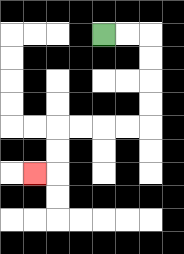{'start': '[4, 1]', 'end': '[1, 7]', 'path_directions': 'R,R,D,D,D,D,L,L,L,L,D,D,L', 'path_coordinates': '[[4, 1], [5, 1], [6, 1], [6, 2], [6, 3], [6, 4], [6, 5], [5, 5], [4, 5], [3, 5], [2, 5], [2, 6], [2, 7], [1, 7]]'}